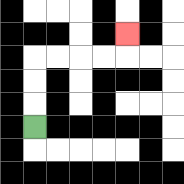{'start': '[1, 5]', 'end': '[5, 1]', 'path_directions': 'U,U,U,R,R,R,R,U', 'path_coordinates': '[[1, 5], [1, 4], [1, 3], [1, 2], [2, 2], [3, 2], [4, 2], [5, 2], [5, 1]]'}